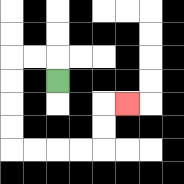{'start': '[2, 3]', 'end': '[5, 4]', 'path_directions': 'U,L,L,D,D,D,D,R,R,R,R,U,U,R', 'path_coordinates': '[[2, 3], [2, 2], [1, 2], [0, 2], [0, 3], [0, 4], [0, 5], [0, 6], [1, 6], [2, 6], [3, 6], [4, 6], [4, 5], [4, 4], [5, 4]]'}